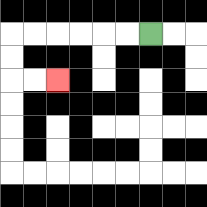{'start': '[6, 1]', 'end': '[2, 3]', 'path_directions': 'L,L,L,L,L,L,D,D,R,R', 'path_coordinates': '[[6, 1], [5, 1], [4, 1], [3, 1], [2, 1], [1, 1], [0, 1], [0, 2], [0, 3], [1, 3], [2, 3]]'}